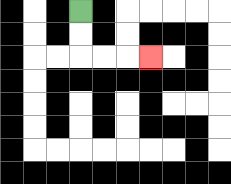{'start': '[3, 0]', 'end': '[6, 2]', 'path_directions': 'D,D,R,R,R', 'path_coordinates': '[[3, 0], [3, 1], [3, 2], [4, 2], [5, 2], [6, 2]]'}